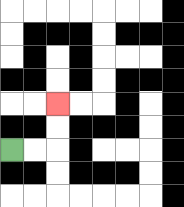{'start': '[0, 6]', 'end': '[2, 4]', 'path_directions': 'R,R,U,U', 'path_coordinates': '[[0, 6], [1, 6], [2, 6], [2, 5], [2, 4]]'}